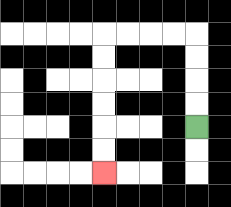{'start': '[8, 5]', 'end': '[4, 7]', 'path_directions': 'U,U,U,U,L,L,L,L,D,D,D,D,D,D', 'path_coordinates': '[[8, 5], [8, 4], [8, 3], [8, 2], [8, 1], [7, 1], [6, 1], [5, 1], [4, 1], [4, 2], [4, 3], [4, 4], [4, 5], [4, 6], [4, 7]]'}